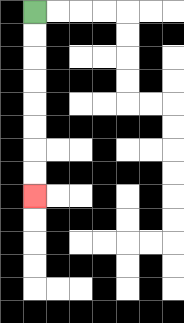{'start': '[1, 0]', 'end': '[1, 8]', 'path_directions': 'D,D,D,D,D,D,D,D', 'path_coordinates': '[[1, 0], [1, 1], [1, 2], [1, 3], [1, 4], [1, 5], [1, 6], [1, 7], [1, 8]]'}